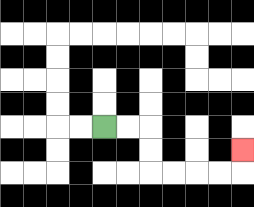{'start': '[4, 5]', 'end': '[10, 6]', 'path_directions': 'R,R,D,D,R,R,R,R,U', 'path_coordinates': '[[4, 5], [5, 5], [6, 5], [6, 6], [6, 7], [7, 7], [8, 7], [9, 7], [10, 7], [10, 6]]'}